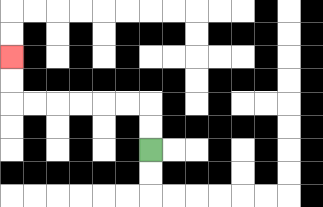{'start': '[6, 6]', 'end': '[0, 2]', 'path_directions': 'U,U,L,L,L,L,L,L,U,U', 'path_coordinates': '[[6, 6], [6, 5], [6, 4], [5, 4], [4, 4], [3, 4], [2, 4], [1, 4], [0, 4], [0, 3], [0, 2]]'}